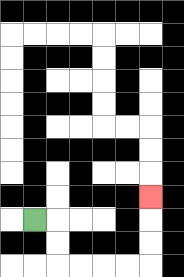{'start': '[1, 9]', 'end': '[6, 8]', 'path_directions': 'R,D,D,R,R,R,R,U,U,U', 'path_coordinates': '[[1, 9], [2, 9], [2, 10], [2, 11], [3, 11], [4, 11], [5, 11], [6, 11], [6, 10], [6, 9], [6, 8]]'}